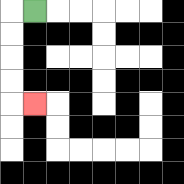{'start': '[1, 0]', 'end': '[1, 4]', 'path_directions': 'L,D,D,D,D,R', 'path_coordinates': '[[1, 0], [0, 0], [0, 1], [0, 2], [0, 3], [0, 4], [1, 4]]'}